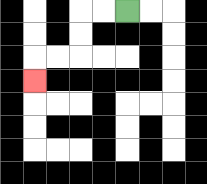{'start': '[5, 0]', 'end': '[1, 3]', 'path_directions': 'L,L,D,D,L,L,D', 'path_coordinates': '[[5, 0], [4, 0], [3, 0], [3, 1], [3, 2], [2, 2], [1, 2], [1, 3]]'}